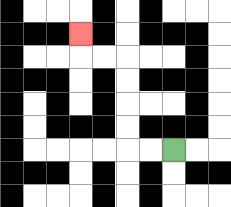{'start': '[7, 6]', 'end': '[3, 1]', 'path_directions': 'L,L,U,U,U,U,L,L,U', 'path_coordinates': '[[7, 6], [6, 6], [5, 6], [5, 5], [5, 4], [5, 3], [5, 2], [4, 2], [3, 2], [3, 1]]'}